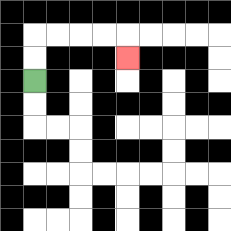{'start': '[1, 3]', 'end': '[5, 2]', 'path_directions': 'U,U,R,R,R,R,D', 'path_coordinates': '[[1, 3], [1, 2], [1, 1], [2, 1], [3, 1], [4, 1], [5, 1], [5, 2]]'}